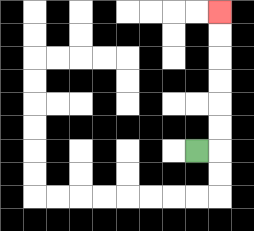{'start': '[8, 6]', 'end': '[9, 0]', 'path_directions': 'R,U,U,U,U,U,U', 'path_coordinates': '[[8, 6], [9, 6], [9, 5], [9, 4], [9, 3], [9, 2], [9, 1], [9, 0]]'}